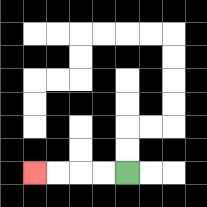{'start': '[5, 7]', 'end': '[1, 7]', 'path_directions': 'L,L,L,L', 'path_coordinates': '[[5, 7], [4, 7], [3, 7], [2, 7], [1, 7]]'}